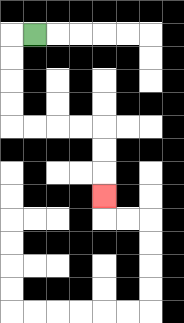{'start': '[1, 1]', 'end': '[4, 8]', 'path_directions': 'L,D,D,D,D,R,R,R,R,D,D,D', 'path_coordinates': '[[1, 1], [0, 1], [0, 2], [0, 3], [0, 4], [0, 5], [1, 5], [2, 5], [3, 5], [4, 5], [4, 6], [4, 7], [4, 8]]'}